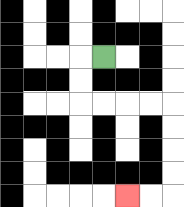{'start': '[4, 2]', 'end': '[5, 8]', 'path_directions': 'L,D,D,R,R,R,R,D,D,D,D,L,L', 'path_coordinates': '[[4, 2], [3, 2], [3, 3], [3, 4], [4, 4], [5, 4], [6, 4], [7, 4], [7, 5], [7, 6], [7, 7], [7, 8], [6, 8], [5, 8]]'}